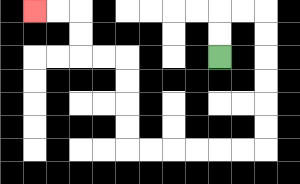{'start': '[9, 2]', 'end': '[1, 0]', 'path_directions': 'U,U,R,R,D,D,D,D,D,D,L,L,L,L,L,L,U,U,U,U,L,L,U,U,L,L', 'path_coordinates': '[[9, 2], [9, 1], [9, 0], [10, 0], [11, 0], [11, 1], [11, 2], [11, 3], [11, 4], [11, 5], [11, 6], [10, 6], [9, 6], [8, 6], [7, 6], [6, 6], [5, 6], [5, 5], [5, 4], [5, 3], [5, 2], [4, 2], [3, 2], [3, 1], [3, 0], [2, 0], [1, 0]]'}